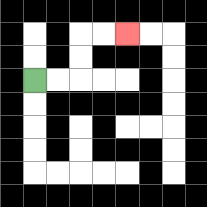{'start': '[1, 3]', 'end': '[5, 1]', 'path_directions': 'R,R,U,U,R,R', 'path_coordinates': '[[1, 3], [2, 3], [3, 3], [3, 2], [3, 1], [4, 1], [5, 1]]'}